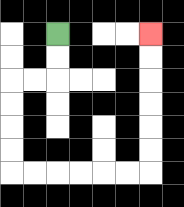{'start': '[2, 1]', 'end': '[6, 1]', 'path_directions': 'D,D,L,L,D,D,D,D,R,R,R,R,R,R,U,U,U,U,U,U', 'path_coordinates': '[[2, 1], [2, 2], [2, 3], [1, 3], [0, 3], [0, 4], [0, 5], [0, 6], [0, 7], [1, 7], [2, 7], [3, 7], [4, 7], [5, 7], [6, 7], [6, 6], [6, 5], [6, 4], [6, 3], [6, 2], [6, 1]]'}